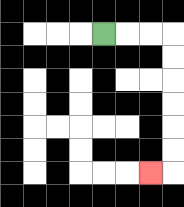{'start': '[4, 1]', 'end': '[6, 7]', 'path_directions': 'R,R,R,D,D,D,D,D,D,L', 'path_coordinates': '[[4, 1], [5, 1], [6, 1], [7, 1], [7, 2], [7, 3], [7, 4], [7, 5], [7, 6], [7, 7], [6, 7]]'}